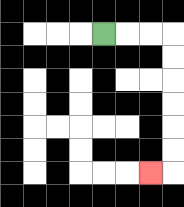{'start': '[4, 1]', 'end': '[6, 7]', 'path_directions': 'R,R,R,D,D,D,D,D,D,L', 'path_coordinates': '[[4, 1], [5, 1], [6, 1], [7, 1], [7, 2], [7, 3], [7, 4], [7, 5], [7, 6], [7, 7], [6, 7]]'}